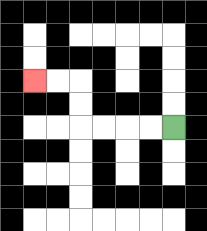{'start': '[7, 5]', 'end': '[1, 3]', 'path_directions': 'L,L,L,L,U,U,L,L', 'path_coordinates': '[[7, 5], [6, 5], [5, 5], [4, 5], [3, 5], [3, 4], [3, 3], [2, 3], [1, 3]]'}